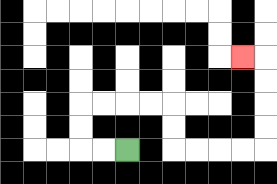{'start': '[5, 6]', 'end': '[10, 2]', 'path_directions': 'L,L,U,U,R,R,R,R,D,D,R,R,R,R,U,U,U,U,L', 'path_coordinates': '[[5, 6], [4, 6], [3, 6], [3, 5], [3, 4], [4, 4], [5, 4], [6, 4], [7, 4], [7, 5], [7, 6], [8, 6], [9, 6], [10, 6], [11, 6], [11, 5], [11, 4], [11, 3], [11, 2], [10, 2]]'}